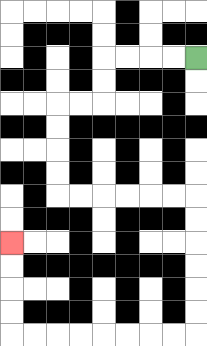{'start': '[8, 2]', 'end': '[0, 10]', 'path_directions': 'L,L,L,L,D,D,L,L,D,D,D,D,R,R,R,R,R,R,D,D,D,D,D,D,L,L,L,L,L,L,L,L,U,U,U,U', 'path_coordinates': '[[8, 2], [7, 2], [6, 2], [5, 2], [4, 2], [4, 3], [4, 4], [3, 4], [2, 4], [2, 5], [2, 6], [2, 7], [2, 8], [3, 8], [4, 8], [5, 8], [6, 8], [7, 8], [8, 8], [8, 9], [8, 10], [8, 11], [8, 12], [8, 13], [8, 14], [7, 14], [6, 14], [5, 14], [4, 14], [3, 14], [2, 14], [1, 14], [0, 14], [0, 13], [0, 12], [0, 11], [0, 10]]'}